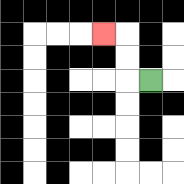{'start': '[6, 3]', 'end': '[4, 1]', 'path_directions': 'L,U,U,L', 'path_coordinates': '[[6, 3], [5, 3], [5, 2], [5, 1], [4, 1]]'}